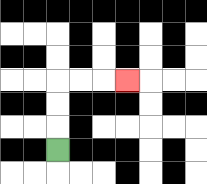{'start': '[2, 6]', 'end': '[5, 3]', 'path_directions': 'U,U,U,R,R,R', 'path_coordinates': '[[2, 6], [2, 5], [2, 4], [2, 3], [3, 3], [4, 3], [5, 3]]'}